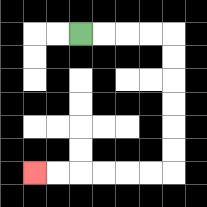{'start': '[3, 1]', 'end': '[1, 7]', 'path_directions': 'R,R,R,R,D,D,D,D,D,D,L,L,L,L,L,L', 'path_coordinates': '[[3, 1], [4, 1], [5, 1], [6, 1], [7, 1], [7, 2], [7, 3], [7, 4], [7, 5], [7, 6], [7, 7], [6, 7], [5, 7], [4, 7], [3, 7], [2, 7], [1, 7]]'}